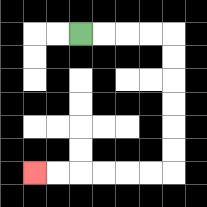{'start': '[3, 1]', 'end': '[1, 7]', 'path_directions': 'R,R,R,R,D,D,D,D,D,D,L,L,L,L,L,L', 'path_coordinates': '[[3, 1], [4, 1], [5, 1], [6, 1], [7, 1], [7, 2], [7, 3], [7, 4], [7, 5], [7, 6], [7, 7], [6, 7], [5, 7], [4, 7], [3, 7], [2, 7], [1, 7]]'}